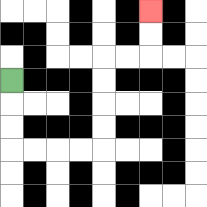{'start': '[0, 3]', 'end': '[6, 0]', 'path_directions': 'D,D,D,R,R,R,R,U,U,U,U,R,R,U,U', 'path_coordinates': '[[0, 3], [0, 4], [0, 5], [0, 6], [1, 6], [2, 6], [3, 6], [4, 6], [4, 5], [4, 4], [4, 3], [4, 2], [5, 2], [6, 2], [6, 1], [6, 0]]'}